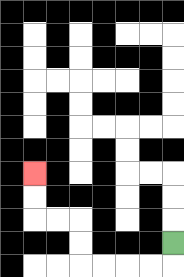{'start': '[7, 10]', 'end': '[1, 7]', 'path_directions': 'D,L,L,L,L,U,U,L,L,U,U', 'path_coordinates': '[[7, 10], [7, 11], [6, 11], [5, 11], [4, 11], [3, 11], [3, 10], [3, 9], [2, 9], [1, 9], [1, 8], [1, 7]]'}